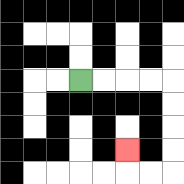{'start': '[3, 3]', 'end': '[5, 6]', 'path_directions': 'R,R,R,R,D,D,D,D,L,L,U', 'path_coordinates': '[[3, 3], [4, 3], [5, 3], [6, 3], [7, 3], [7, 4], [7, 5], [7, 6], [7, 7], [6, 7], [5, 7], [5, 6]]'}